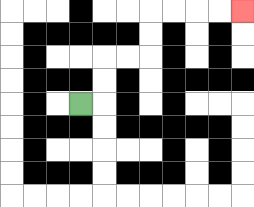{'start': '[3, 4]', 'end': '[10, 0]', 'path_directions': 'R,U,U,R,R,U,U,R,R,R,R', 'path_coordinates': '[[3, 4], [4, 4], [4, 3], [4, 2], [5, 2], [6, 2], [6, 1], [6, 0], [7, 0], [8, 0], [9, 0], [10, 0]]'}